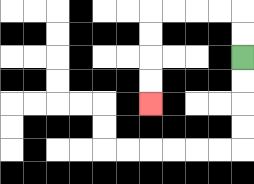{'start': '[10, 2]', 'end': '[6, 4]', 'path_directions': 'U,U,L,L,L,L,D,D,D,D', 'path_coordinates': '[[10, 2], [10, 1], [10, 0], [9, 0], [8, 0], [7, 0], [6, 0], [6, 1], [6, 2], [6, 3], [6, 4]]'}